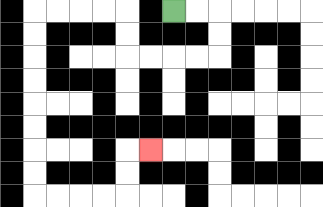{'start': '[7, 0]', 'end': '[6, 6]', 'path_directions': 'R,R,D,D,L,L,L,L,U,U,L,L,L,L,D,D,D,D,D,D,D,D,R,R,R,R,U,U,R', 'path_coordinates': '[[7, 0], [8, 0], [9, 0], [9, 1], [9, 2], [8, 2], [7, 2], [6, 2], [5, 2], [5, 1], [5, 0], [4, 0], [3, 0], [2, 0], [1, 0], [1, 1], [1, 2], [1, 3], [1, 4], [1, 5], [1, 6], [1, 7], [1, 8], [2, 8], [3, 8], [4, 8], [5, 8], [5, 7], [5, 6], [6, 6]]'}